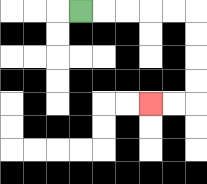{'start': '[3, 0]', 'end': '[6, 4]', 'path_directions': 'R,R,R,R,R,D,D,D,D,L,L', 'path_coordinates': '[[3, 0], [4, 0], [5, 0], [6, 0], [7, 0], [8, 0], [8, 1], [8, 2], [8, 3], [8, 4], [7, 4], [6, 4]]'}